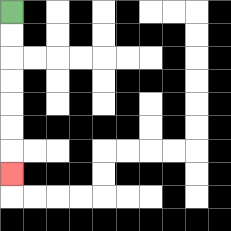{'start': '[0, 0]', 'end': '[0, 7]', 'path_directions': 'D,D,D,D,D,D,D', 'path_coordinates': '[[0, 0], [0, 1], [0, 2], [0, 3], [0, 4], [0, 5], [0, 6], [0, 7]]'}